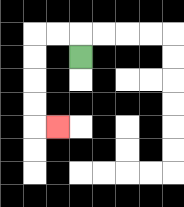{'start': '[3, 2]', 'end': '[2, 5]', 'path_directions': 'U,L,L,D,D,D,D,R', 'path_coordinates': '[[3, 2], [3, 1], [2, 1], [1, 1], [1, 2], [1, 3], [1, 4], [1, 5], [2, 5]]'}